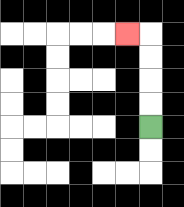{'start': '[6, 5]', 'end': '[5, 1]', 'path_directions': 'U,U,U,U,L', 'path_coordinates': '[[6, 5], [6, 4], [6, 3], [6, 2], [6, 1], [5, 1]]'}